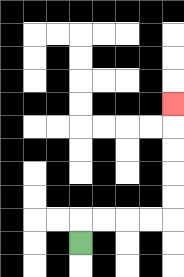{'start': '[3, 10]', 'end': '[7, 4]', 'path_directions': 'U,R,R,R,R,U,U,U,U,U', 'path_coordinates': '[[3, 10], [3, 9], [4, 9], [5, 9], [6, 9], [7, 9], [7, 8], [7, 7], [7, 6], [7, 5], [7, 4]]'}